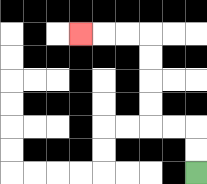{'start': '[8, 7]', 'end': '[3, 1]', 'path_directions': 'U,U,L,L,U,U,U,U,L,L,L', 'path_coordinates': '[[8, 7], [8, 6], [8, 5], [7, 5], [6, 5], [6, 4], [6, 3], [6, 2], [6, 1], [5, 1], [4, 1], [3, 1]]'}